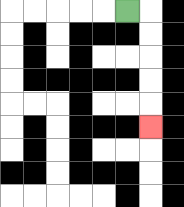{'start': '[5, 0]', 'end': '[6, 5]', 'path_directions': 'R,D,D,D,D,D', 'path_coordinates': '[[5, 0], [6, 0], [6, 1], [6, 2], [6, 3], [6, 4], [6, 5]]'}